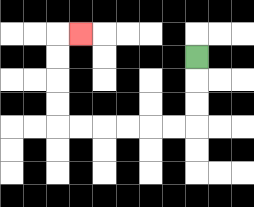{'start': '[8, 2]', 'end': '[3, 1]', 'path_directions': 'D,D,D,L,L,L,L,L,L,U,U,U,U,R', 'path_coordinates': '[[8, 2], [8, 3], [8, 4], [8, 5], [7, 5], [6, 5], [5, 5], [4, 5], [3, 5], [2, 5], [2, 4], [2, 3], [2, 2], [2, 1], [3, 1]]'}